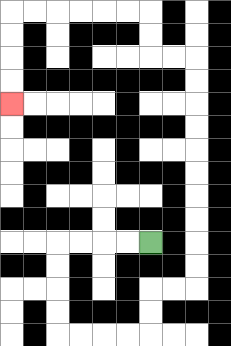{'start': '[6, 10]', 'end': '[0, 4]', 'path_directions': 'L,L,L,L,D,D,D,D,R,R,R,R,U,U,R,R,U,U,U,U,U,U,U,U,U,U,L,L,U,U,L,L,L,L,L,L,D,D,D,D', 'path_coordinates': '[[6, 10], [5, 10], [4, 10], [3, 10], [2, 10], [2, 11], [2, 12], [2, 13], [2, 14], [3, 14], [4, 14], [5, 14], [6, 14], [6, 13], [6, 12], [7, 12], [8, 12], [8, 11], [8, 10], [8, 9], [8, 8], [8, 7], [8, 6], [8, 5], [8, 4], [8, 3], [8, 2], [7, 2], [6, 2], [6, 1], [6, 0], [5, 0], [4, 0], [3, 0], [2, 0], [1, 0], [0, 0], [0, 1], [0, 2], [0, 3], [0, 4]]'}